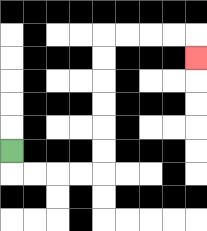{'start': '[0, 6]', 'end': '[8, 2]', 'path_directions': 'D,R,R,R,R,U,U,U,U,U,U,R,R,R,R,D', 'path_coordinates': '[[0, 6], [0, 7], [1, 7], [2, 7], [3, 7], [4, 7], [4, 6], [4, 5], [4, 4], [4, 3], [4, 2], [4, 1], [5, 1], [6, 1], [7, 1], [8, 1], [8, 2]]'}